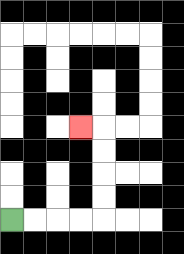{'start': '[0, 9]', 'end': '[3, 5]', 'path_directions': 'R,R,R,R,U,U,U,U,L', 'path_coordinates': '[[0, 9], [1, 9], [2, 9], [3, 9], [4, 9], [4, 8], [4, 7], [4, 6], [4, 5], [3, 5]]'}